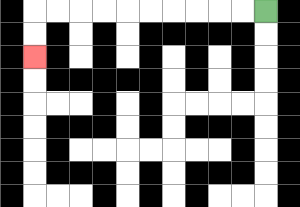{'start': '[11, 0]', 'end': '[1, 2]', 'path_directions': 'L,L,L,L,L,L,L,L,L,L,D,D', 'path_coordinates': '[[11, 0], [10, 0], [9, 0], [8, 0], [7, 0], [6, 0], [5, 0], [4, 0], [3, 0], [2, 0], [1, 0], [1, 1], [1, 2]]'}